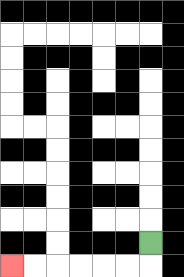{'start': '[6, 10]', 'end': '[0, 11]', 'path_directions': 'D,L,L,L,L,L,L', 'path_coordinates': '[[6, 10], [6, 11], [5, 11], [4, 11], [3, 11], [2, 11], [1, 11], [0, 11]]'}